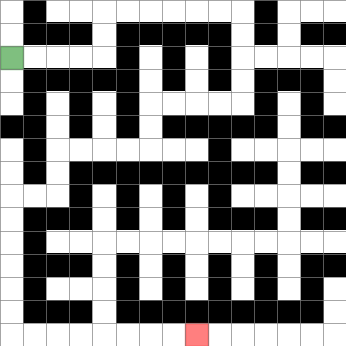{'start': '[0, 2]', 'end': '[8, 14]', 'path_directions': 'R,R,R,R,U,U,R,R,R,R,R,R,D,D,D,D,L,L,L,L,D,D,L,L,L,L,D,D,L,L,D,D,D,D,D,D,R,R,R,R,R,R,R,R', 'path_coordinates': '[[0, 2], [1, 2], [2, 2], [3, 2], [4, 2], [4, 1], [4, 0], [5, 0], [6, 0], [7, 0], [8, 0], [9, 0], [10, 0], [10, 1], [10, 2], [10, 3], [10, 4], [9, 4], [8, 4], [7, 4], [6, 4], [6, 5], [6, 6], [5, 6], [4, 6], [3, 6], [2, 6], [2, 7], [2, 8], [1, 8], [0, 8], [0, 9], [0, 10], [0, 11], [0, 12], [0, 13], [0, 14], [1, 14], [2, 14], [3, 14], [4, 14], [5, 14], [6, 14], [7, 14], [8, 14]]'}